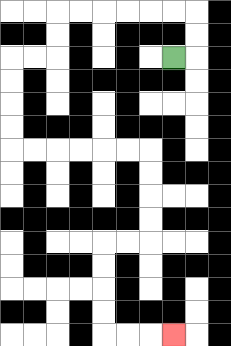{'start': '[7, 2]', 'end': '[7, 14]', 'path_directions': 'R,U,U,L,L,L,L,L,L,D,D,L,L,D,D,D,D,R,R,R,R,R,R,D,D,D,D,L,L,D,D,D,D,R,R,R', 'path_coordinates': '[[7, 2], [8, 2], [8, 1], [8, 0], [7, 0], [6, 0], [5, 0], [4, 0], [3, 0], [2, 0], [2, 1], [2, 2], [1, 2], [0, 2], [0, 3], [0, 4], [0, 5], [0, 6], [1, 6], [2, 6], [3, 6], [4, 6], [5, 6], [6, 6], [6, 7], [6, 8], [6, 9], [6, 10], [5, 10], [4, 10], [4, 11], [4, 12], [4, 13], [4, 14], [5, 14], [6, 14], [7, 14]]'}